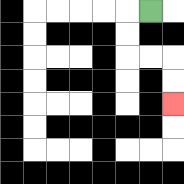{'start': '[6, 0]', 'end': '[7, 4]', 'path_directions': 'L,D,D,R,R,D,D', 'path_coordinates': '[[6, 0], [5, 0], [5, 1], [5, 2], [6, 2], [7, 2], [7, 3], [7, 4]]'}